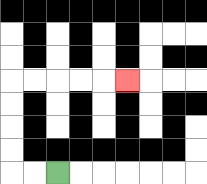{'start': '[2, 7]', 'end': '[5, 3]', 'path_directions': 'L,L,U,U,U,U,R,R,R,R,R', 'path_coordinates': '[[2, 7], [1, 7], [0, 7], [0, 6], [0, 5], [0, 4], [0, 3], [1, 3], [2, 3], [3, 3], [4, 3], [5, 3]]'}